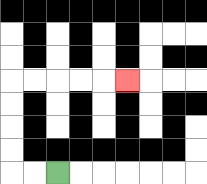{'start': '[2, 7]', 'end': '[5, 3]', 'path_directions': 'L,L,U,U,U,U,R,R,R,R,R', 'path_coordinates': '[[2, 7], [1, 7], [0, 7], [0, 6], [0, 5], [0, 4], [0, 3], [1, 3], [2, 3], [3, 3], [4, 3], [5, 3]]'}